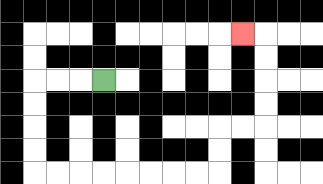{'start': '[4, 3]', 'end': '[10, 1]', 'path_directions': 'L,L,L,D,D,D,D,R,R,R,R,R,R,R,R,U,U,R,R,U,U,U,U,L', 'path_coordinates': '[[4, 3], [3, 3], [2, 3], [1, 3], [1, 4], [1, 5], [1, 6], [1, 7], [2, 7], [3, 7], [4, 7], [5, 7], [6, 7], [7, 7], [8, 7], [9, 7], [9, 6], [9, 5], [10, 5], [11, 5], [11, 4], [11, 3], [11, 2], [11, 1], [10, 1]]'}